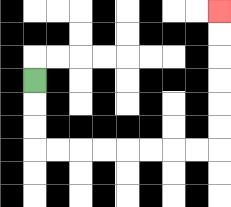{'start': '[1, 3]', 'end': '[9, 0]', 'path_directions': 'D,D,D,R,R,R,R,R,R,R,R,U,U,U,U,U,U', 'path_coordinates': '[[1, 3], [1, 4], [1, 5], [1, 6], [2, 6], [3, 6], [4, 6], [5, 6], [6, 6], [7, 6], [8, 6], [9, 6], [9, 5], [9, 4], [9, 3], [9, 2], [9, 1], [9, 0]]'}